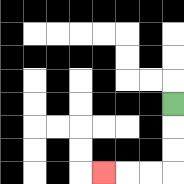{'start': '[7, 4]', 'end': '[4, 7]', 'path_directions': 'D,D,D,L,L,L', 'path_coordinates': '[[7, 4], [7, 5], [7, 6], [7, 7], [6, 7], [5, 7], [4, 7]]'}